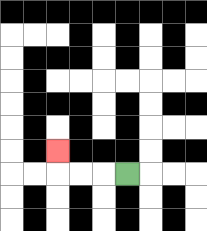{'start': '[5, 7]', 'end': '[2, 6]', 'path_directions': 'L,L,L,U', 'path_coordinates': '[[5, 7], [4, 7], [3, 7], [2, 7], [2, 6]]'}